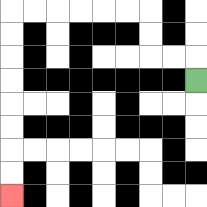{'start': '[8, 3]', 'end': '[0, 8]', 'path_directions': 'U,L,L,U,U,L,L,L,L,L,L,D,D,D,D,D,D,D,D', 'path_coordinates': '[[8, 3], [8, 2], [7, 2], [6, 2], [6, 1], [6, 0], [5, 0], [4, 0], [3, 0], [2, 0], [1, 0], [0, 0], [0, 1], [0, 2], [0, 3], [0, 4], [0, 5], [0, 6], [0, 7], [0, 8]]'}